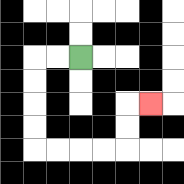{'start': '[3, 2]', 'end': '[6, 4]', 'path_directions': 'L,L,D,D,D,D,R,R,R,R,U,U,R', 'path_coordinates': '[[3, 2], [2, 2], [1, 2], [1, 3], [1, 4], [1, 5], [1, 6], [2, 6], [3, 6], [4, 6], [5, 6], [5, 5], [5, 4], [6, 4]]'}